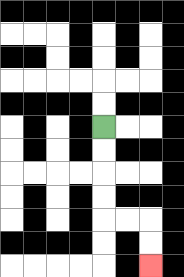{'start': '[4, 5]', 'end': '[6, 11]', 'path_directions': 'D,D,D,D,R,R,D,D', 'path_coordinates': '[[4, 5], [4, 6], [4, 7], [4, 8], [4, 9], [5, 9], [6, 9], [6, 10], [6, 11]]'}